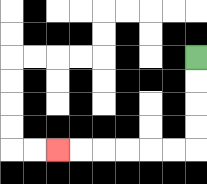{'start': '[8, 2]', 'end': '[2, 6]', 'path_directions': 'D,D,D,D,L,L,L,L,L,L', 'path_coordinates': '[[8, 2], [8, 3], [8, 4], [8, 5], [8, 6], [7, 6], [6, 6], [5, 6], [4, 6], [3, 6], [2, 6]]'}